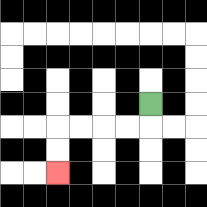{'start': '[6, 4]', 'end': '[2, 7]', 'path_directions': 'D,L,L,L,L,D,D', 'path_coordinates': '[[6, 4], [6, 5], [5, 5], [4, 5], [3, 5], [2, 5], [2, 6], [2, 7]]'}